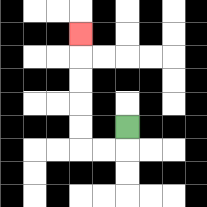{'start': '[5, 5]', 'end': '[3, 1]', 'path_directions': 'D,L,L,U,U,U,U,U', 'path_coordinates': '[[5, 5], [5, 6], [4, 6], [3, 6], [3, 5], [3, 4], [3, 3], [3, 2], [3, 1]]'}